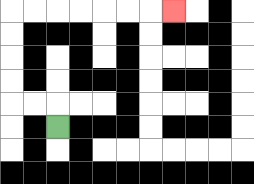{'start': '[2, 5]', 'end': '[7, 0]', 'path_directions': 'U,L,L,U,U,U,U,R,R,R,R,R,R,R', 'path_coordinates': '[[2, 5], [2, 4], [1, 4], [0, 4], [0, 3], [0, 2], [0, 1], [0, 0], [1, 0], [2, 0], [3, 0], [4, 0], [5, 0], [6, 0], [7, 0]]'}